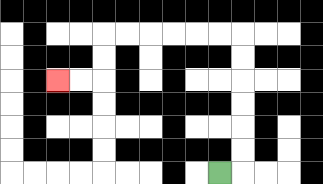{'start': '[9, 7]', 'end': '[2, 3]', 'path_directions': 'R,U,U,U,U,U,U,L,L,L,L,L,L,D,D,L,L', 'path_coordinates': '[[9, 7], [10, 7], [10, 6], [10, 5], [10, 4], [10, 3], [10, 2], [10, 1], [9, 1], [8, 1], [7, 1], [6, 1], [5, 1], [4, 1], [4, 2], [4, 3], [3, 3], [2, 3]]'}